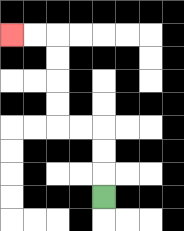{'start': '[4, 8]', 'end': '[0, 1]', 'path_directions': 'U,U,U,L,L,U,U,U,U,L,L', 'path_coordinates': '[[4, 8], [4, 7], [4, 6], [4, 5], [3, 5], [2, 5], [2, 4], [2, 3], [2, 2], [2, 1], [1, 1], [0, 1]]'}